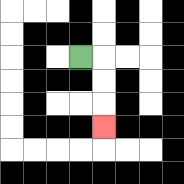{'start': '[3, 2]', 'end': '[4, 5]', 'path_directions': 'R,D,D,D', 'path_coordinates': '[[3, 2], [4, 2], [4, 3], [4, 4], [4, 5]]'}